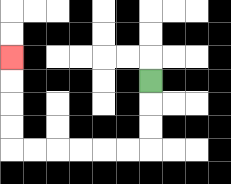{'start': '[6, 3]', 'end': '[0, 2]', 'path_directions': 'D,D,D,L,L,L,L,L,L,U,U,U,U', 'path_coordinates': '[[6, 3], [6, 4], [6, 5], [6, 6], [5, 6], [4, 6], [3, 6], [2, 6], [1, 6], [0, 6], [0, 5], [0, 4], [0, 3], [0, 2]]'}